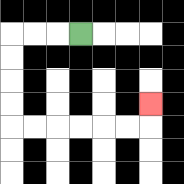{'start': '[3, 1]', 'end': '[6, 4]', 'path_directions': 'L,L,L,D,D,D,D,R,R,R,R,R,R,U', 'path_coordinates': '[[3, 1], [2, 1], [1, 1], [0, 1], [0, 2], [0, 3], [0, 4], [0, 5], [1, 5], [2, 5], [3, 5], [4, 5], [5, 5], [6, 5], [6, 4]]'}